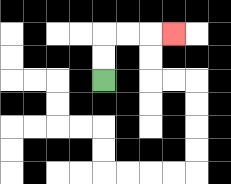{'start': '[4, 3]', 'end': '[7, 1]', 'path_directions': 'U,U,R,R,R', 'path_coordinates': '[[4, 3], [4, 2], [4, 1], [5, 1], [6, 1], [7, 1]]'}